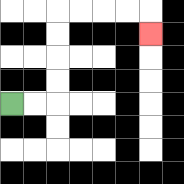{'start': '[0, 4]', 'end': '[6, 1]', 'path_directions': 'R,R,U,U,U,U,R,R,R,R,D', 'path_coordinates': '[[0, 4], [1, 4], [2, 4], [2, 3], [2, 2], [2, 1], [2, 0], [3, 0], [4, 0], [5, 0], [6, 0], [6, 1]]'}